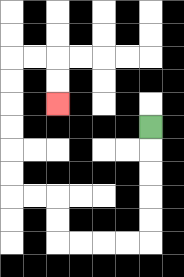{'start': '[6, 5]', 'end': '[2, 4]', 'path_directions': 'D,D,D,D,D,L,L,L,L,U,U,L,L,U,U,U,U,U,U,R,R,D,D', 'path_coordinates': '[[6, 5], [6, 6], [6, 7], [6, 8], [6, 9], [6, 10], [5, 10], [4, 10], [3, 10], [2, 10], [2, 9], [2, 8], [1, 8], [0, 8], [0, 7], [0, 6], [0, 5], [0, 4], [0, 3], [0, 2], [1, 2], [2, 2], [2, 3], [2, 4]]'}